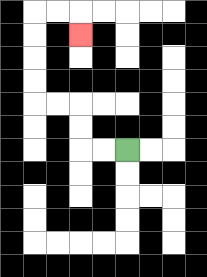{'start': '[5, 6]', 'end': '[3, 1]', 'path_directions': 'L,L,U,U,L,L,U,U,U,U,R,R,D', 'path_coordinates': '[[5, 6], [4, 6], [3, 6], [3, 5], [3, 4], [2, 4], [1, 4], [1, 3], [1, 2], [1, 1], [1, 0], [2, 0], [3, 0], [3, 1]]'}